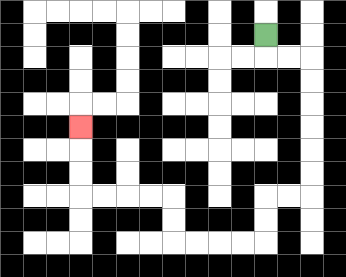{'start': '[11, 1]', 'end': '[3, 5]', 'path_directions': 'D,R,R,D,D,D,D,D,D,L,L,D,D,L,L,L,L,U,U,L,L,L,L,U,U,U', 'path_coordinates': '[[11, 1], [11, 2], [12, 2], [13, 2], [13, 3], [13, 4], [13, 5], [13, 6], [13, 7], [13, 8], [12, 8], [11, 8], [11, 9], [11, 10], [10, 10], [9, 10], [8, 10], [7, 10], [7, 9], [7, 8], [6, 8], [5, 8], [4, 8], [3, 8], [3, 7], [3, 6], [3, 5]]'}